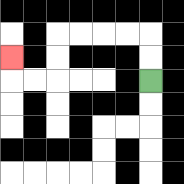{'start': '[6, 3]', 'end': '[0, 2]', 'path_directions': 'U,U,L,L,L,L,D,D,L,L,U', 'path_coordinates': '[[6, 3], [6, 2], [6, 1], [5, 1], [4, 1], [3, 1], [2, 1], [2, 2], [2, 3], [1, 3], [0, 3], [0, 2]]'}